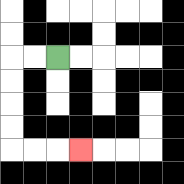{'start': '[2, 2]', 'end': '[3, 6]', 'path_directions': 'L,L,D,D,D,D,R,R,R', 'path_coordinates': '[[2, 2], [1, 2], [0, 2], [0, 3], [0, 4], [0, 5], [0, 6], [1, 6], [2, 6], [3, 6]]'}